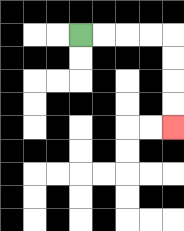{'start': '[3, 1]', 'end': '[7, 5]', 'path_directions': 'R,R,R,R,D,D,D,D', 'path_coordinates': '[[3, 1], [4, 1], [5, 1], [6, 1], [7, 1], [7, 2], [7, 3], [7, 4], [7, 5]]'}